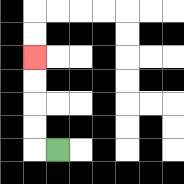{'start': '[2, 6]', 'end': '[1, 2]', 'path_directions': 'L,U,U,U,U', 'path_coordinates': '[[2, 6], [1, 6], [1, 5], [1, 4], [1, 3], [1, 2]]'}